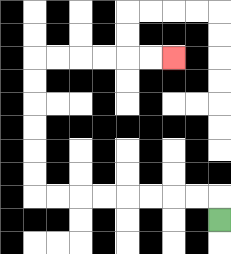{'start': '[9, 9]', 'end': '[7, 2]', 'path_directions': 'U,L,L,L,L,L,L,L,L,U,U,U,U,U,U,R,R,R,R,R,R', 'path_coordinates': '[[9, 9], [9, 8], [8, 8], [7, 8], [6, 8], [5, 8], [4, 8], [3, 8], [2, 8], [1, 8], [1, 7], [1, 6], [1, 5], [1, 4], [1, 3], [1, 2], [2, 2], [3, 2], [4, 2], [5, 2], [6, 2], [7, 2]]'}